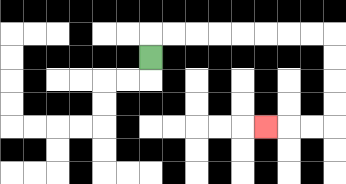{'start': '[6, 2]', 'end': '[11, 5]', 'path_directions': 'U,R,R,R,R,R,R,R,R,D,D,D,D,L,L,L', 'path_coordinates': '[[6, 2], [6, 1], [7, 1], [8, 1], [9, 1], [10, 1], [11, 1], [12, 1], [13, 1], [14, 1], [14, 2], [14, 3], [14, 4], [14, 5], [13, 5], [12, 5], [11, 5]]'}